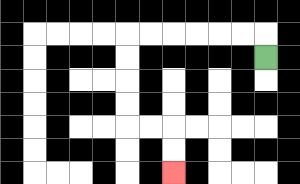{'start': '[11, 2]', 'end': '[7, 7]', 'path_directions': 'U,L,L,L,L,L,L,D,D,D,D,R,R,D,D', 'path_coordinates': '[[11, 2], [11, 1], [10, 1], [9, 1], [8, 1], [7, 1], [6, 1], [5, 1], [5, 2], [5, 3], [5, 4], [5, 5], [6, 5], [7, 5], [7, 6], [7, 7]]'}